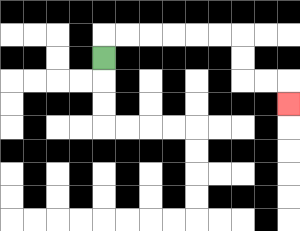{'start': '[4, 2]', 'end': '[12, 4]', 'path_directions': 'U,R,R,R,R,R,R,D,D,R,R,D', 'path_coordinates': '[[4, 2], [4, 1], [5, 1], [6, 1], [7, 1], [8, 1], [9, 1], [10, 1], [10, 2], [10, 3], [11, 3], [12, 3], [12, 4]]'}